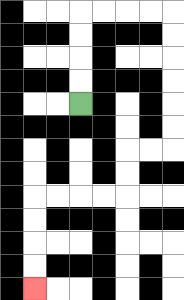{'start': '[3, 4]', 'end': '[1, 12]', 'path_directions': 'U,U,U,U,R,R,R,R,D,D,D,D,D,D,L,L,D,D,L,L,L,L,D,D,D,D', 'path_coordinates': '[[3, 4], [3, 3], [3, 2], [3, 1], [3, 0], [4, 0], [5, 0], [6, 0], [7, 0], [7, 1], [7, 2], [7, 3], [7, 4], [7, 5], [7, 6], [6, 6], [5, 6], [5, 7], [5, 8], [4, 8], [3, 8], [2, 8], [1, 8], [1, 9], [1, 10], [1, 11], [1, 12]]'}